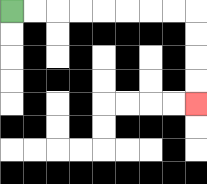{'start': '[0, 0]', 'end': '[8, 4]', 'path_directions': 'R,R,R,R,R,R,R,R,D,D,D,D', 'path_coordinates': '[[0, 0], [1, 0], [2, 0], [3, 0], [4, 0], [5, 0], [6, 0], [7, 0], [8, 0], [8, 1], [8, 2], [8, 3], [8, 4]]'}